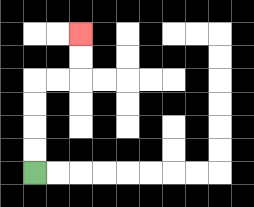{'start': '[1, 7]', 'end': '[3, 1]', 'path_directions': 'U,U,U,U,R,R,U,U', 'path_coordinates': '[[1, 7], [1, 6], [1, 5], [1, 4], [1, 3], [2, 3], [3, 3], [3, 2], [3, 1]]'}